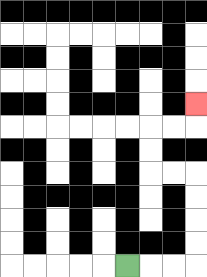{'start': '[5, 11]', 'end': '[8, 4]', 'path_directions': 'R,R,R,U,U,U,U,L,L,U,U,R,R,U', 'path_coordinates': '[[5, 11], [6, 11], [7, 11], [8, 11], [8, 10], [8, 9], [8, 8], [8, 7], [7, 7], [6, 7], [6, 6], [6, 5], [7, 5], [8, 5], [8, 4]]'}